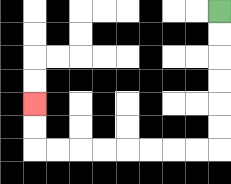{'start': '[9, 0]', 'end': '[1, 4]', 'path_directions': 'D,D,D,D,D,D,L,L,L,L,L,L,L,L,U,U', 'path_coordinates': '[[9, 0], [9, 1], [9, 2], [9, 3], [9, 4], [9, 5], [9, 6], [8, 6], [7, 6], [6, 6], [5, 6], [4, 6], [3, 6], [2, 6], [1, 6], [1, 5], [1, 4]]'}